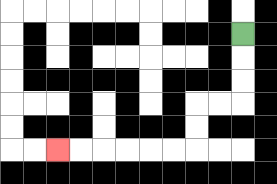{'start': '[10, 1]', 'end': '[2, 6]', 'path_directions': 'D,D,D,L,L,D,D,L,L,L,L,L,L', 'path_coordinates': '[[10, 1], [10, 2], [10, 3], [10, 4], [9, 4], [8, 4], [8, 5], [8, 6], [7, 6], [6, 6], [5, 6], [4, 6], [3, 6], [2, 6]]'}